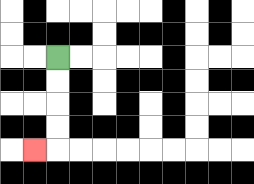{'start': '[2, 2]', 'end': '[1, 6]', 'path_directions': 'D,D,D,D,L', 'path_coordinates': '[[2, 2], [2, 3], [2, 4], [2, 5], [2, 6], [1, 6]]'}